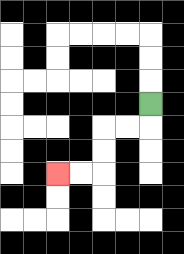{'start': '[6, 4]', 'end': '[2, 7]', 'path_directions': 'D,L,L,D,D,L,L', 'path_coordinates': '[[6, 4], [6, 5], [5, 5], [4, 5], [4, 6], [4, 7], [3, 7], [2, 7]]'}